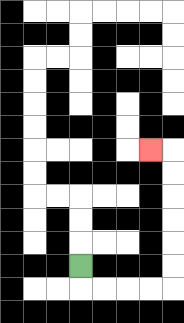{'start': '[3, 11]', 'end': '[6, 6]', 'path_directions': 'D,R,R,R,R,U,U,U,U,U,U,L', 'path_coordinates': '[[3, 11], [3, 12], [4, 12], [5, 12], [6, 12], [7, 12], [7, 11], [7, 10], [7, 9], [7, 8], [7, 7], [7, 6], [6, 6]]'}